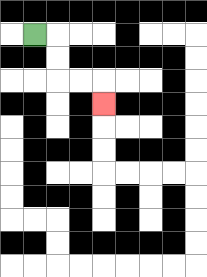{'start': '[1, 1]', 'end': '[4, 4]', 'path_directions': 'R,D,D,R,R,D', 'path_coordinates': '[[1, 1], [2, 1], [2, 2], [2, 3], [3, 3], [4, 3], [4, 4]]'}